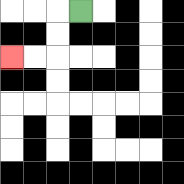{'start': '[3, 0]', 'end': '[0, 2]', 'path_directions': 'L,D,D,L,L', 'path_coordinates': '[[3, 0], [2, 0], [2, 1], [2, 2], [1, 2], [0, 2]]'}